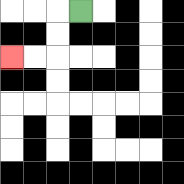{'start': '[3, 0]', 'end': '[0, 2]', 'path_directions': 'L,D,D,L,L', 'path_coordinates': '[[3, 0], [2, 0], [2, 1], [2, 2], [1, 2], [0, 2]]'}